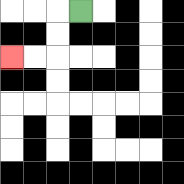{'start': '[3, 0]', 'end': '[0, 2]', 'path_directions': 'L,D,D,L,L', 'path_coordinates': '[[3, 0], [2, 0], [2, 1], [2, 2], [1, 2], [0, 2]]'}